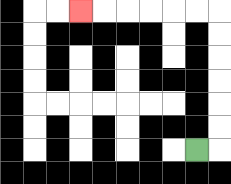{'start': '[8, 6]', 'end': '[3, 0]', 'path_directions': 'R,U,U,U,U,U,U,L,L,L,L,L,L', 'path_coordinates': '[[8, 6], [9, 6], [9, 5], [9, 4], [9, 3], [9, 2], [9, 1], [9, 0], [8, 0], [7, 0], [6, 0], [5, 0], [4, 0], [3, 0]]'}